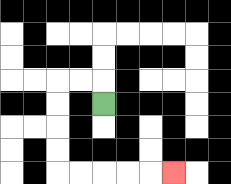{'start': '[4, 4]', 'end': '[7, 7]', 'path_directions': 'U,L,L,D,D,D,D,R,R,R,R,R', 'path_coordinates': '[[4, 4], [4, 3], [3, 3], [2, 3], [2, 4], [2, 5], [2, 6], [2, 7], [3, 7], [4, 7], [5, 7], [6, 7], [7, 7]]'}